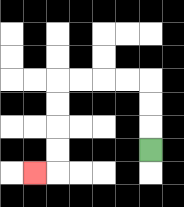{'start': '[6, 6]', 'end': '[1, 7]', 'path_directions': 'U,U,U,L,L,L,L,D,D,D,D,L', 'path_coordinates': '[[6, 6], [6, 5], [6, 4], [6, 3], [5, 3], [4, 3], [3, 3], [2, 3], [2, 4], [2, 5], [2, 6], [2, 7], [1, 7]]'}